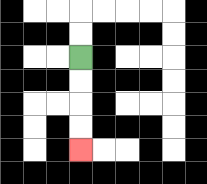{'start': '[3, 2]', 'end': '[3, 6]', 'path_directions': 'D,D,D,D', 'path_coordinates': '[[3, 2], [3, 3], [3, 4], [3, 5], [3, 6]]'}